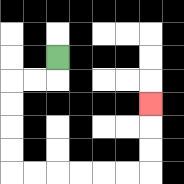{'start': '[2, 2]', 'end': '[6, 4]', 'path_directions': 'D,L,L,D,D,D,D,R,R,R,R,R,R,U,U,U', 'path_coordinates': '[[2, 2], [2, 3], [1, 3], [0, 3], [0, 4], [0, 5], [0, 6], [0, 7], [1, 7], [2, 7], [3, 7], [4, 7], [5, 7], [6, 7], [6, 6], [6, 5], [6, 4]]'}